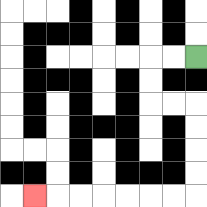{'start': '[8, 2]', 'end': '[1, 8]', 'path_directions': 'L,L,D,D,R,R,D,D,D,D,L,L,L,L,L,L,L', 'path_coordinates': '[[8, 2], [7, 2], [6, 2], [6, 3], [6, 4], [7, 4], [8, 4], [8, 5], [8, 6], [8, 7], [8, 8], [7, 8], [6, 8], [5, 8], [4, 8], [3, 8], [2, 8], [1, 8]]'}